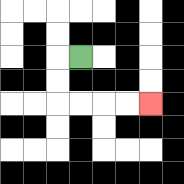{'start': '[3, 2]', 'end': '[6, 4]', 'path_directions': 'L,D,D,R,R,R,R', 'path_coordinates': '[[3, 2], [2, 2], [2, 3], [2, 4], [3, 4], [4, 4], [5, 4], [6, 4]]'}